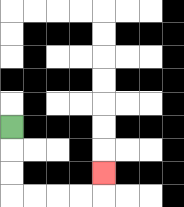{'start': '[0, 5]', 'end': '[4, 7]', 'path_directions': 'D,D,D,R,R,R,R,U', 'path_coordinates': '[[0, 5], [0, 6], [0, 7], [0, 8], [1, 8], [2, 8], [3, 8], [4, 8], [4, 7]]'}